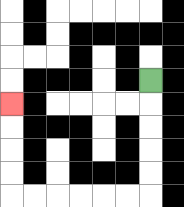{'start': '[6, 3]', 'end': '[0, 4]', 'path_directions': 'D,D,D,D,D,L,L,L,L,L,L,U,U,U,U', 'path_coordinates': '[[6, 3], [6, 4], [6, 5], [6, 6], [6, 7], [6, 8], [5, 8], [4, 8], [3, 8], [2, 8], [1, 8], [0, 8], [0, 7], [0, 6], [0, 5], [0, 4]]'}